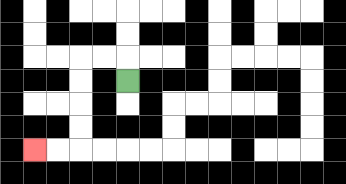{'start': '[5, 3]', 'end': '[1, 6]', 'path_directions': 'U,L,L,D,D,D,D,L,L', 'path_coordinates': '[[5, 3], [5, 2], [4, 2], [3, 2], [3, 3], [3, 4], [3, 5], [3, 6], [2, 6], [1, 6]]'}